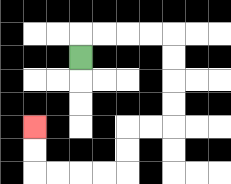{'start': '[3, 2]', 'end': '[1, 5]', 'path_directions': 'U,R,R,R,R,D,D,D,D,L,L,D,D,L,L,L,L,U,U', 'path_coordinates': '[[3, 2], [3, 1], [4, 1], [5, 1], [6, 1], [7, 1], [7, 2], [7, 3], [7, 4], [7, 5], [6, 5], [5, 5], [5, 6], [5, 7], [4, 7], [3, 7], [2, 7], [1, 7], [1, 6], [1, 5]]'}